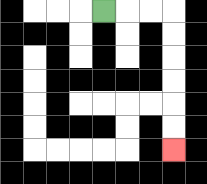{'start': '[4, 0]', 'end': '[7, 6]', 'path_directions': 'R,R,R,D,D,D,D,D,D', 'path_coordinates': '[[4, 0], [5, 0], [6, 0], [7, 0], [7, 1], [7, 2], [7, 3], [7, 4], [7, 5], [7, 6]]'}